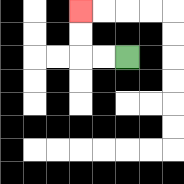{'start': '[5, 2]', 'end': '[3, 0]', 'path_directions': 'L,L,U,U', 'path_coordinates': '[[5, 2], [4, 2], [3, 2], [3, 1], [3, 0]]'}